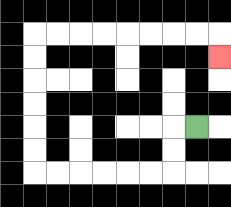{'start': '[8, 5]', 'end': '[9, 2]', 'path_directions': 'L,D,D,L,L,L,L,L,L,U,U,U,U,U,U,R,R,R,R,R,R,R,R,D', 'path_coordinates': '[[8, 5], [7, 5], [7, 6], [7, 7], [6, 7], [5, 7], [4, 7], [3, 7], [2, 7], [1, 7], [1, 6], [1, 5], [1, 4], [1, 3], [1, 2], [1, 1], [2, 1], [3, 1], [4, 1], [5, 1], [6, 1], [7, 1], [8, 1], [9, 1], [9, 2]]'}